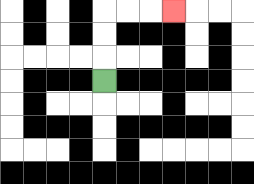{'start': '[4, 3]', 'end': '[7, 0]', 'path_directions': 'U,U,U,R,R,R', 'path_coordinates': '[[4, 3], [4, 2], [4, 1], [4, 0], [5, 0], [6, 0], [7, 0]]'}